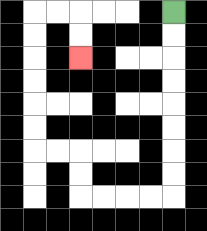{'start': '[7, 0]', 'end': '[3, 2]', 'path_directions': 'D,D,D,D,D,D,D,D,L,L,L,L,U,U,L,L,U,U,U,U,U,U,R,R,D,D', 'path_coordinates': '[[7, 0], [7, 1], [7, 2], [7, 3], [7, 4], [7, 5], [7, 6], [7, 7], [7, 8], [6, 8], [5, 8], [4, 8], [3, 8], [3, 7], [3, 6], [2, 6], [1, 6], [1, 5], [1, 4], [1, 3], [1, 2], [1, 1], [1, 0], [2, 0], [3, 0], [3, 1], [3, 2]]'}